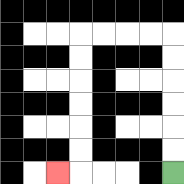{'start': '[7, 7]', 'end': '[2, 7]', 'path_directions': 'U,U,U,U,U,U,L,L,L,L,D,D,D,D,D,D,L', 'path_coordinates': '[[7, 7], [7, 6], [7, 5], [7, 4], [7, 3], [7, 2], [7, 1], [6, 1], [5, 1], [4, 1], [3, 1], [3, 2], [3, 3], [3, 4], [3, 5], [3, 6], [3, 7], [2, 7]]'}